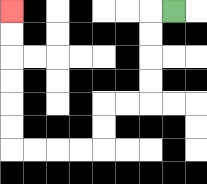{'start': '[7, 0]', 'end': '[0, 0]', 'path_directions': 'L,D,D,D,D,L,L,D,D,L,L,L,L,U,U,U,U,U,U', 'path_coordinates': '[[7, 0], [6, 0], [6, 1], [6, 2], [6, 3], [6, 4], [5, 4], [4, 4], [4, 5], [4, 6], [3, 6], [2, 6], [1, 6], [0, 6], [0, 5], [0, 4], [0, 3], [0, 2], [0, 1], [0, 0]]'}